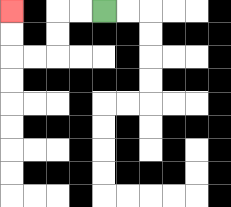{'start': '[4, 0]', 'end': '[0, 0]', 'path_directions': 'L,L,D,D,L,L,U,U', 'path_coordinates': '[[4, 0], [3, 0], [2, 0], [2, 1], [2, 2], [1, 2], [0, 2], [0, 1], [0, 0]]'}